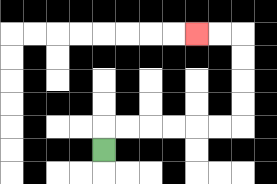{'start': '[4, 6]', 'end': '[8, 1]', 'path_directions': 'U,R,R,R,R,R,R,U,U,U,U,L,L', 'path_coordinates': '[[4, 6], [4, 5], [5, 5], [6, 5], [7, 5], [8, 5], [9, 5], [10, 5], [10, 4], [10, 3], [10, 2], [10, 1], [9, 1], [8, 1]]'}